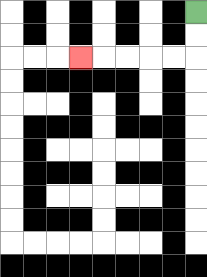{'start': '[8, 0]', 'end': '[3, 2]', 'path_directions': 'D,D,L,L,L,L,L', 'path_coordinates': '[[8, 0], [8, 1], [8, 2], [7, 2], [6, 2], [5, 2], [4, 2], [3, 2]]'}